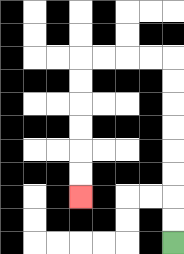{'start': '[7, 10]', 'end': '[3, 8]', 'path_directions': 'U,U,U,U,U,U,U,U,L,L,L,L,D,D,D,D,D,D', 'path_coordinates': '[[7, 10], [7, 9], [7, 8], [7, 7], [7, 6], [7, 5], [7, 4], [7, 3], [7, 2], [6, 2], [5, 2], [4, 2], [3, 2], [3, 3], [3, 4], [3, 5], [3, 6], [3, 7], [3, 8]]'}